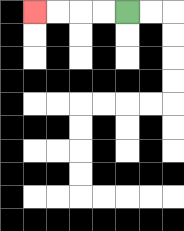{'start': '[5, 0]', 'end': '[1, 0]', 'path_directions': 'L,L,L,L', 'path_coordinates': '[[5, 0], [4, 0], [3, 0], [2, 0], [1, 0]]'}